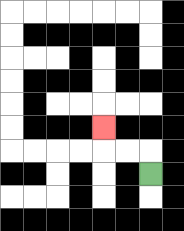{'start': '[6, 7]', 'end': '[4, 5]', 'path_directions': 'U,L,L,U', 'path_coordinates': '[[6, 7], [6, 6], [5, 6], [4, 6], [4, 5]]'}